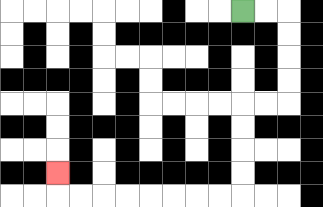{'start': '[10, 0]', 'end': '[2, 7]', 'path_directions': 'R,R,D,D,D,D,L,L,D,D,D,D,L,L,L,L,L,L,L,L,U', 'path_coordinates': '[[10, 0], [11, 0], [12, 0], [12, 1], [12, 2], [12, 3], [12, 4], [11, 4], [10, 4], [10, 5], [10, 6], [10, 7], [10, 8], [9, 8], [8, 8], [7, 8], [6, 8], [5, 8], [4, 8], [3, 8], [2, 8], [2, 7]]'}